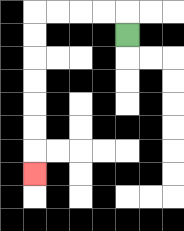{'start': '[5, 1]', 'end': '[1, 7]', 'path_directions': 'U,L,L,L,L,D,D,D,D,D,D,D', 'path_coordinates': '[[5, 1], [5, 0], [4, 0], [3, 0], [2, 0], [1, 0], [1, 1], [1, 2], [1, 3], [1, 4], [1, 5], [1, 6], [1, 7]]'}